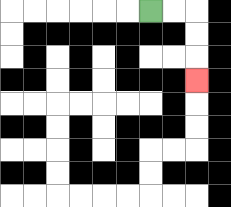{'start': '[6, 0]', 'end': '[8, 3]', 'path_directions': 'R,R,D,D,D', 'path_coordinates': '[[6, 0], [7, 0], [8, 0], [8, 1], [8, 2], [8, 3]]'}